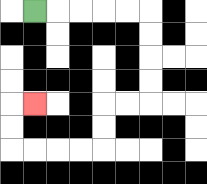{'start': '[1, 0]', 'end': '[1, 4]', 'path_directions': 'R,R,R,R,R,D,D,D,D,L,L,D,D,L,L,L,L,U,U,R', 'path_coordinates': '[[1, 0], [2, 0], [3, 0], [4, 0], [5, 0], [6, 0], [6, 1], [6, 2], [6, 3], [6, 4], [5, 4], [4, 4], [4, 5], [4, 6], [3, 6], [2, 6], [1, 6], [0, 6], [0, 5], [0, 4], [1, 4]]'}